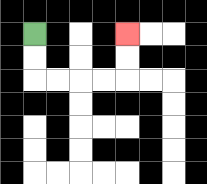{'start': '[1, 1]', 'end': '[5, 1]', 'path_directions': 'D,D,R,R,R,R,U,U', 'path_coordinates': '[[1, 1], [1, 2], [1, 3], [2, 3], [3, 3], [4, 3], [5, 3], [5, 2], [5, 1]]'}